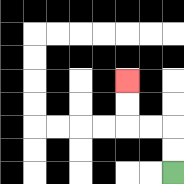{'start': '[7, 7]', 'end': '[5, 3]', 'path_directions': 'U,U,L,L,U,U', 'path_coordinates': '[[7, 7], [7, 6], [7, 5], [6, 5], [5, 5], [5, 4], [5, 3]]'}